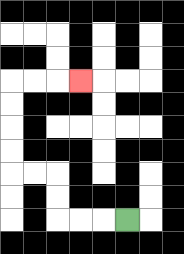{'start': '[5, 9]', 'end': '[3, 3]', 'path_directions': 'L,L,L,U,U,L,L,U,U,U,U,R,R,R', 'path_coordinates': '[[5, 9], [4, 9], [3, 9], [2, 9], [2, 8], [2, 7], [1, 7], [0, 7], [0, 6], [0, 5], [0, 4], [0, 3], [1, 3], [2, 3], [3, 3]]'}